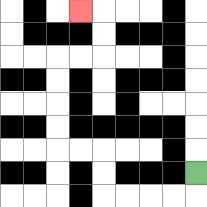{'start': '[8, 7]', 'end': '[3, 0]', 'path_directions': 'D,L,L,L,L,U,U,L,L,U,U,U,U,R,R,U,U,L', 'path_coordinates': '[[8, 7], [8, 8], [7, 8], [6, 8], [5, 8], [4, 8], [4, 7], [4, 6], [3, 6], [2, 6], [2, 5], [2, 4], [2, 3], [2, 2], [3, 2], [4, 2], [4, 1], [4, 0], [3, 0]]'}